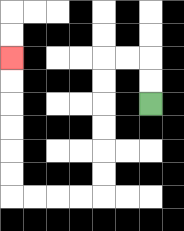{'start': '[6, 4]', 'end': '[0, 2]', 'path_directions': 'U,U,L,L,D,D,D,D,D,D,L,L,L,L,U,U,U,U,U,U', 'path_coordinates': '[[6, 4], [6, 3], [6, 2], [5, 2], [4, 2], [4, 3], [4, 4], [4, 5], [4, 6], [4, 7], [4, 8], [3, 8], [2, 8], [1, 8], [0, 8], [0, 7], [0, 6], [0, 5], [0, 4], [0, 3], [0, 2]]'}